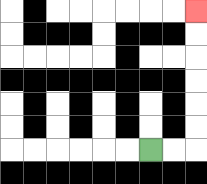{'start': '[6, 6]', 'end': '[8, 0]', 'path_directions': 'R,R,U,U,U,U,U,U', 'path_coordinates': '[[6, 6], [7, 6], [8, 6], [8, 5], [8, 4], [8, 3], [8, 2], [8, 1], [8, 0]]'}